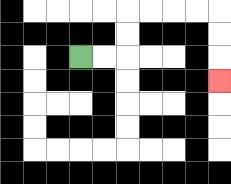{'start': '[3, 2]', 'end': '[9, 3]', 'path_directions': 'R,R,U,U,R,R,R,R,D,D,D', 'path_coordinates': '[[3, 2], [4, 2], [5, 2], [5, 1], [5, 0], [6, 0], [7, 0], [8, 0], [9, 0], [9, 1], [9, 2], [9, 3]]'}